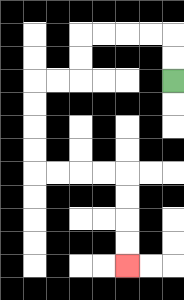{'start': '[7, 3]', 'end': '[5, 11]', 'path_directions': 'U,U,L,L,L,L,D,D,L,L,D,D,D,D,R,R,R,R,D,D,D,D', 'path_coordinates': '[[7, 3], [7, 2], [7, 1], [6, 1], [5, 1], [4, 1], [3, 1], [3, 2], [3, 3], [2, 3], [1, 3], [1, 4], [1, 5], [1, 6], [1, 7], [2, 7], [3, 7], [4, 7], [5, 7], [5, 8], [5, 9], [5, 10], [5, 11]]'}